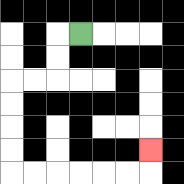{'start': '[3, 1]', 'end': '[6, 6]', 'path_directions': 'L,D,D,L,L,D,D,D,D,R,R,R,R,R,R,U', 'path_coordinates': '[[3, 1], [2, 1], [2, 2], [2, 3], [1, 3], [0, 3], [0, 4], [0, 5], [0, 6], [0, 7], [1, 7], [2, 7], [3, 7], [4, 7], [5, 7], [6, 7], [6, 6]]'}